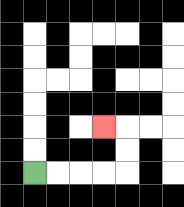{'start': '[1, 7]', 'end': '[4, 5]', 'path_directions': 'R,R,R,R,U,U,L', 'path_coordinates': '[[1, 7], [2, 7], [3, 7], [4, 7], [5, 7], [5, 6], [5, 5], [4, 5]]'}